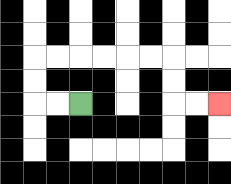{'start': '[3, 4]', 'end': '[9, 4]', 'path_directions': 'L,L,U,U,R,R,R,R,R,R,D,D,R,R', 'path_coordinates': '[[3, 4], [2, 4], [1, 4], [1, 3], [1, 2], [2, 2], [3, 2], [4, 2], [5, 2], [6, 2], [7, 2], [7, 3], [7, 4], [8, 4], [9, 4]]'}